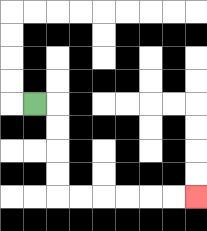{'start': '[1, 4]', 'end': '[8, 8]', 'path_directions': 'R,D,D,D,D,R,R,R,R,R,R', 'path_coordinates': '[[1, 4], [2, 4], [2, 5], [2, 6], [2, 7], [2, 8], [3, 8], [4, 8], [5, 8], [6, 8], [7, 8], [8, 8]]'}